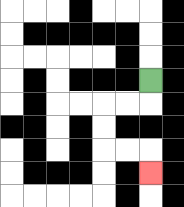{'start': '[6, 3]', 'end': '[6, 7]', 'path_directions': 'D,L,L,D,D,R,R,D', 'path_coordinates': '[[6, 3], [6, 4], [5, 4], [4, 4], [4, 5], [4, 6], [5, 6], [6, 6], [6, 7]]'}